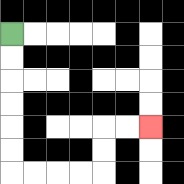{'start': '[0, 1]', 'end': '[6, 5]', 'path_directions': 'D,D,D,D,D,D,R,R,R,R,U,U,R,R', 'path_coordinates': '[[0, 1], [0, 2], [0, 3], [0, 4], [0, 5], [0, 6], [0, 7], [1, 7], [2, 7], [3, 7], [4, 7], [4, 6], [4, 5], [5, 5], [6, 5]]'}